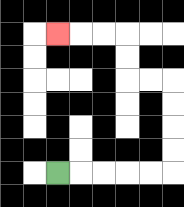{'start': '[2, 7]', 'end': '[2, 1]', 'path_directions': 'R,R,R,R,R,U,U,U,U,L,L,U,U,L,L,L', 'path_coordinates': '[[2, 7], [3, 7], [4, 7], [5, 7], [6, 7], [7, 7], [7, 6], [7, 5], [7, 4], [7, 3], [6, 3], [5, 3], [5, 2], [5, 1], [4, 1], [3, 1], [2, 1]]'}